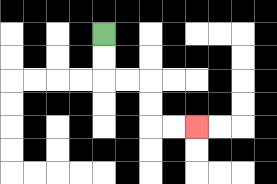{'start': '[4, 1]', 'end': '[8, 5]', 'path_directions': 'D,D,R,R,D,D,R,R', 'path_coordinates': '[[4, 1], [4, 2], [4, 3], [5, 3], [6, 3], [6, 4], [6, 5], [7, 5], [8, 5]]'}